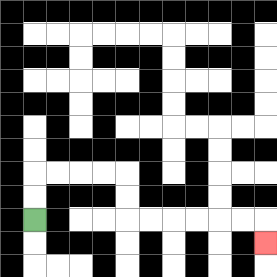{'start': '[1, 9]', 'end': '[11, 10]', 'path_directions': 'U,U,R,R,R,R,D,D,R,R,R,R,R,R,D', 'path_coordinates': '[[1, 9], [1, 8], [1, 7], [2, 7], [3, 7], [4, 7], [5, 7], [5, 8], [5, 9], [6, 9], [7, 9], [8, 9], [9, 9], [10, 9], [11, 9], [11, 10]]'}